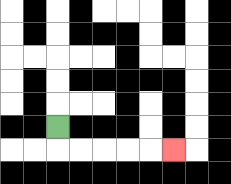{'start': '[2, 5]', 'end': '[7, 6]', 'path_directions': 'D,R,R,R,R,R', 'path_coordinates': '[[2, 5], [2, 6], [3, 6], [4, 6], [5, 6], [6, 6], [7, 6]]'}